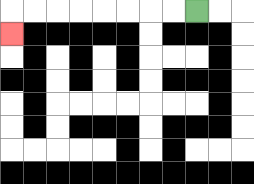{'start': '[8, 0]', 'end': '[0, 1]', 'path_directions': 'L,L,L,L,L,L,L,L,D', 'path_coordinates': '[[8, 0], [7, 0], [6, 0], [5, 0], [4, 0], [3, 0], [2, 0], [1, 0], [0, 0], [0, 1]]'}